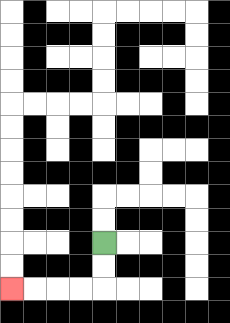{'start': '[4, 10]', 'end': '[0, 12]', 'path_directions': 'D,D,L,L,L,L', 'path_coordinates': '[[4, 10], [4, 11], [4, 12], [3, 12], [2, 12], [1, 12], [0, 12]]'}